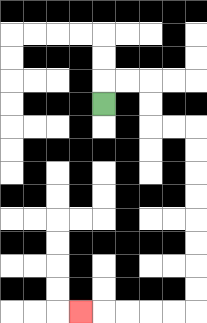{'start': '[4, 4]', 'end': '[3, 13]', 'path_directions': 'U,R,R,D,D,R,R,D,D,D,D,D,D,D,D,L,L,L,L,L', 'path_coordinates': '[[4, 4], [4, 3], [5, 3], [6, 3], [6, 4], [6, 5], [7, 5], [8, 5], [8, 6], [8, 7], [8, 8], [8, 9], [8, 10], [8, 11], [8, 12], [8, 13], [7, 13], [6, 13], [5, 13], [4, 13], [3, 13]]'}